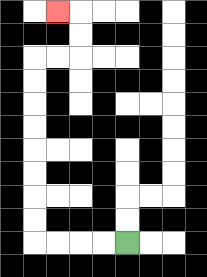{'start': '[5, 10]', 'end': '[2, 0]', 'path_directions': 'L,L,L,L,U,U,U,U,U,U,U,U,R,R,U,U,L', 'path_coordinates': '[[5, 10], [4, 10], [3, 10], [2, 10], [1, 10], [1, 9], [1, 8], [1, 7], [1, 6], [1, 5], [1, 4], [1, 3], [1, 2], [2, 2], [3, 2], [3, 1], [3, 0], [2, 0]]'}